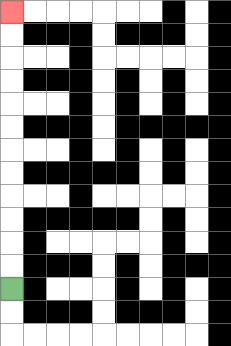{'start': '[0, 12]', 'end': '[0, 0]', 'path_directions': 'U,U,U,U,U,U,U,U,U,U,U,U', 'path_coordinates': '[[0, 12], [0, 11], [0, 10], [0, 9], [0, 8], [0, 7], [0, 6], [0, 5], [0, 4], [0, 3], [0, 2], [0, 1], [0, 0]]'}